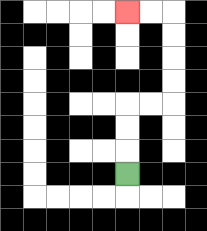{'start': '[5, 7]', 'end': '[5, 0]', 'path_directions': 'U,U,U,R,R,U,U,U,U,L,L', 'path_coordinates': '[[5, 7], [5, 6], [5, 5], [5, 4], [6, 4], [7, 4], [7, 3], [7, 2], [7, 1], [7, 0], [6, 0], [5, 0]]'}